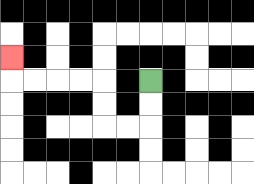{'start': '[6, 3]', 'end': '[0, 2]', 'path_directions': 'D,D,L,L,U,U,L,L,L,L,U', 'path_coordinates': '[[6, 3], [6, 4], [6, 5], [5, 5], [4, 5], [4, 4], [4, 3], [3, 3], [2, 3], [1, 3], [0, 3], [0, 2]]'}